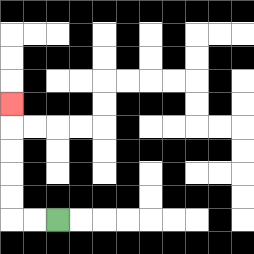{'start': '[2, 9]', 'end': '[0, 4]', 'path_directions': 'L,L,U,U,U,U,U', 'path_coordinates': '[[2, 9], [1, 9], [0, 9], [0, 8], [0, 7], [0, 6], [0, 5], [0, 4]]'}